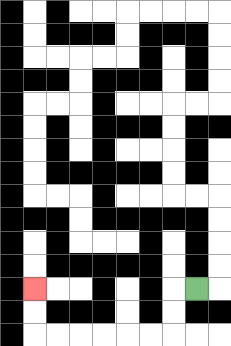{'start': '[8, 12]', 'end': '[1, 12]', 'path_directions': 'L,D,D,L,L,L,L,L,L,U,U', 'path_coordinates': '[[8, 12], [7, 12], [7, 13], [7, 14], [6, 14], [5, 14], [4, 14], [3, 14], [2, 14], [1, 14], [1, 13], [1, 12]]'}